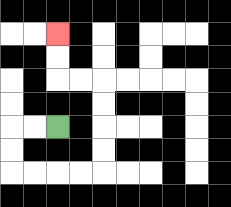{'start': '[2, 5]', 'end': '[2, 1]', 'path_directions': 'L,L,D,D,R,R,R,R,U,U,U,U,L,L,U,U', 'path_coordinates': '[[2, 5], [1, 5], [0, 5], [0, 6], [0, 7], [1, 7], [2, 7], [3, 7], [4, 7], [4, 6], [4, 5], [4, 4], [4, 3], [3, 3], [2, 3], [2, 2], [2, 1]]'}